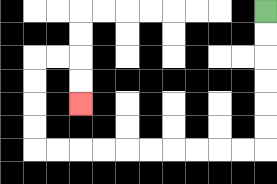{'start': '[11, 0]', 'end': '[3, 4]', 'path_directions': 'D,D,D,D,D,D,L,L,L,L,L,L,L,L,L,L,U,U,U,U,R,R,D,D', 'path_coordinates': '[[11, 0], [11, 1], [11, 2], [11, 3], [11, 4], [11, 5], [11, 6], [10, 6], [9, 6], [8, 6], [7, 6], [6, 6], [5, 6], [4, 6], [3, 6], [2, 6], [1, 6], [1, 5], [1, 4], [1, 3], [1, 2], [2, 2], [3, 2], [3, 3], [3, 4]]'}